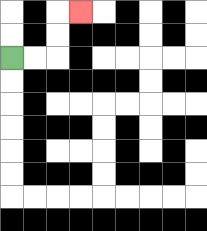{'start': '[0, 2]', 'end': '[3, 0]', 'path_directions': 'R,R,U,U,R', 'path_coordinates': '[[0, 2], [1, 2], [2, 2], [2, 1], [2, 0], [3, 0]]'}